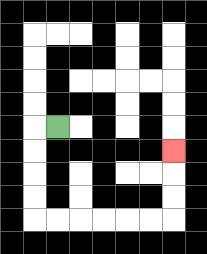{'start': '[2, 5]', 'end': '[7, 6]', 'path_directions': 'L,D,D,D,D,R,R,R,R,R,R,U,U,U', 'path_coordinates': '[[2, 5], [1, 5], [1, 6], [1, 7], [1, 8], [1, 9], [2, 9], [3, 9], [4, 9], [5, 9], [6, 9], [7, 9], [7, 8], [7, 7], [7, 6]]'}